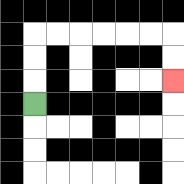{'start': '[1, 4]', 'end': '[7, 3]', 'path_directions': 'U,U,U,R,R,R,R,R,R,D,D', 'path_coordinates': '[[1, 4], [1, 3], [1, 2], [1, 1], [2, 1], [3, 1], [4, 1], [5, 1], [6, 1], [7, 1], [7, 2], [7, 3]]'}